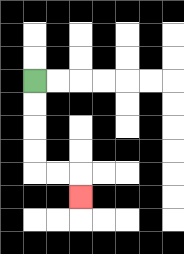{'start': '[1, 3]', 'end': '[3, 8]', 'path_directions': 'D,D,D,D,R,R,D', 'path_coordinates': '[[1, 3], [1, 4], [1, 5], [1, 6], [1, 7], [2, 7], [3, 7], [3, 8]]'}